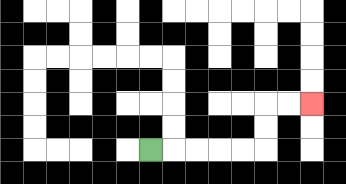{'start': '[6, 6]', 'end': '[13, 4]', 'path_directions': 'R,R,R,R,R,U,U,R,R', 'path_coordinates': '[[6, 6], [7, 6], [8, 6], [9, 6], [10, 6], [11, 6], [11, 5], [11, 4], [12, 4], [13, 4]]'}